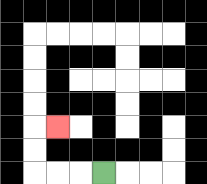{'start': '[4, 7]', 'end': '[2, 5]', 'path_directions': 'L,L,L,U,U,R', 'path_coordinates': '[[4, 7], [3, 7], [2, 7], [1, 7], [1, 6], [1, 5], [2, 5]]'}